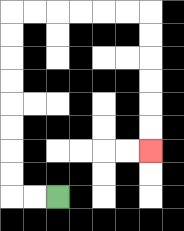{'start': '[2, 8]', 'end': '[6, 6]', 'path_directions': 'L,L,U,U,U,U,U,U,U,U,R,R,R,R,R,R,D,D,D,D,D,D', 'path_coordinates': '[[2, 8], [1, 8], [0, 8], [0, 7], [0, 6], [0, 5], [0, 4], [0, 3], [0, 2], [0, 1], [0, 0], [1, 0], [2, 0], [3, 0], [4, 0], [5, 0], [6, 0], [6, 1], [6, 2], [6, 3], [6, 4], [6, 5], [6, 6]]'}